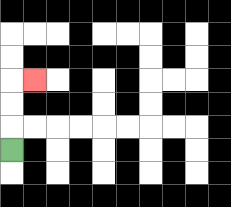{'start': '[0, 6]', 'end': '[1, 3]', 'path_directions': 'U,U,U,R', 'path_coordinates': '[[0, 6], [0, 5], [0, 4], [0, 3], [1, 3]]'}